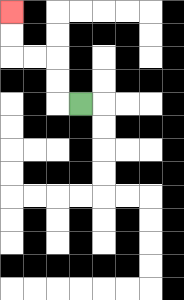{'start': '[3, 4]', 'end': '[0, 0]', 'path_directions': 'L,U,U,L,L,U,U', 'path_coordinates': '[[3, 4], [2, 4], [2, 3], [2, 2], [1, 2], [0, 2], [0, 1], [0, 0]]'}